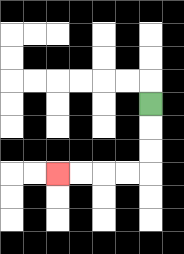{'start': '[6, 4]', 'end': '[2, 7]', 'path_directions': 'D,D,D,L,L,L,L', 'path_coordinates': '[[6, 4], [6, 5], [6, 6], [6, 7], [5, 7], [4, 7], [3, 7], [2, 7]]'}